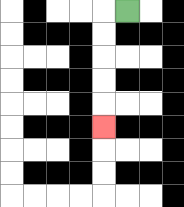{'start': '[5, 0]', 'end': '[4, 5]', 'path_directions': 'L,D,D,D,D,D', 'path_coordinates': '[[5, 0], [4, 0], [4, 1], [4, 2], [4, 3], [4, 4], [4, 5]]'}